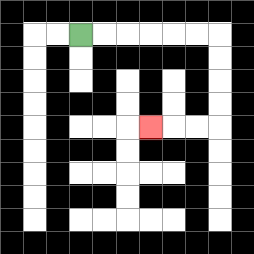{'start': '[3, 1]', 'end': '[6, 5]', 'path_directions': 'R,R,R,R,R,R,D,D,D,D,L,L,L', 'path_coordinates': '[[3, 1], [4, 1], [5, 1], [6, 1], [7, 1], [8, 1], [9, 1], [9, 2], [9, 3], [9, 4], [9, 5], [8, 5], [7, 5], [6, 5]]'}